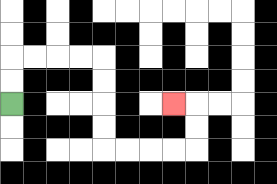{'start': '[0, 4]', 'end': '[7, 4]', 'path_directions': 'U,U,R,R,R,R,D,D,D,D,R,R,R,R,U,U,L', 'path_coordinates': '[[0, 4], [0, 3], [0, 2], [1, 2], [2, 2], [3, 2], [4, 2], [4, 3], [4, 4], [4, 5], [4, 6], [5, 6], [6, 6], [7, 6], [8, 6], [8, 5], [8, 4], [7, 4]]'}